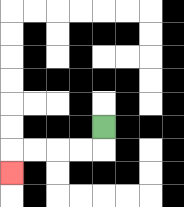{'start': '[4, 5]', 'end': '[0, 7]', 'path_directions': 'D,L,L,L,L,D', 'path_coordinates': '[[4, 5], [4, 6], [3, 6], [2, 6], [1, 6], [0, 6], [0, 7]]'}